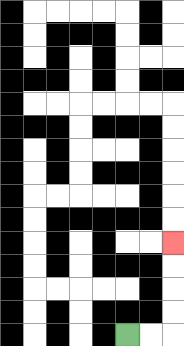{'start': '[5, 14]', 'end': '[7, 10]', 'path_directions': 'R,R,U,U,U,U', 'path_coordinates': '[[5, 14], [6, 14], [7, 14], [7, 13], [7, 12], [7, 11], [7, 10]]'}